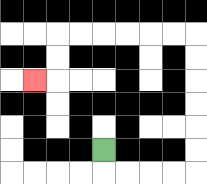{'start': '[4, 6]', 'end': '[1, 3]', 'path_directions': 'D,R,R,R,R,U,U,U,U,U,U,L,L,L,L,L,L,D,D,L', 'path_coordinates': '[[4, 6], [4, 7], [5, 7], [6, 7], [7, 7], [8, 7], [8, 6], [8, 5], [8, 4], [8, 3], [8, 2], [8, 1], [7, 1], [6, 1], [5, 1], [4, 1], [3, 1], [2, 1], [2, 2], [2, 3], [1, 3]]'}